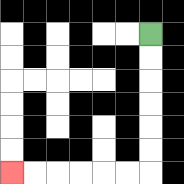{'start': '[6, 1]', 'end': '[0, 7]', 'path_directions': 'D,D,D,D,D,D,L,L,L,L,L,L', 'path_coordinates': '[[6, 1], [6, 2], [6, 3], [6, 4], [6, 5], [6, 6], [6, 7], [5, 7], [4, 7], [3, 7], [2, 7], [1, 7], [0, 7]]'}